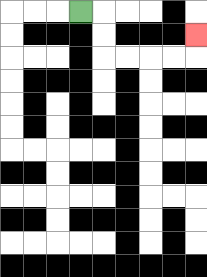{'start': '[3, 0]', 'end': '[8, 1]', 'path_directions': 'R,D,D,R,R,R,R,U', 'path_coordinates': '[[3, 0], [4, 0], [4, 1], [4, 2], [5, 2], [6, 2], [7, 2], [8, 2], [8, 1]]'}